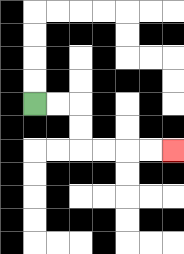{'start': '[1, 4]', 'end': '[7, 6]', 'path_directions': 'R,R,D,D,R,R,R,R', 'path_coordinates': '[[1, 4], [2, 4], [3, 4], [3, 5], [3, 6], [4, 6], [5, 6], [6, 6], [7, 6]]'}